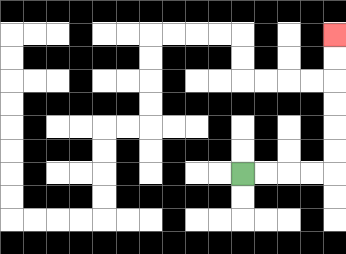{'start': '[10, 7]', 'end': '[14, 1]', 'path_directions': 'R,R,R,R,U,U,U,U,U,U', 'path_coordinates': '[[10, 7], [11, 7], [12, 7], [13, 7], [14, 7], [14, 6], [14, 5], [14, 4], [14, 3], [14, 2], [14, 1]]'}